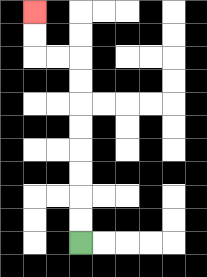{'start': '[3, 10]', 'end': '[1, 0]', 'path_directions': 'U,U,U,U,U,U,U,U,L,L,U,U', 'path_coordinates': '[[3, 10], [3, 9], [3, 8], [3, 7], [3, 6], [3, 5], [3, 4], [3, 3], [3, 2], [2, 2], [1, 2], [1, 1], [1, 0]]'}